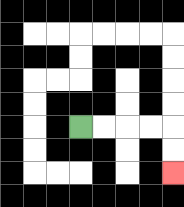{'start': '[3, 5]', 'end': '[7, 7]', 'path_directions': 'R,R,R,R,D,D', 'path_coordinates': '[[3, 5], [4, 5], [5, 5], [6, 5], [7, 5], [7, 6], [7, 7]]'}